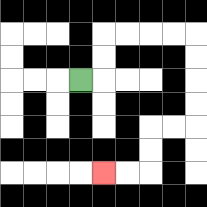{'start': '[3, 3]', 'end': '[4, 7]', 'path_directions': 'R,U,U,R,R,R,R,D,D,D,D,L,L,D,D,L,L', 'path_coordinates': '[[3, 3], [4, 3], [4, 2], [4, 1], [5, 1], [6, 1], [7, 1], [8, 1], [8, 2], [8, 3], [8, 4], [8, 5], [7, 5], [6, 5], [6, 6], [6, 7], [5, 7], [4, 7]]'}